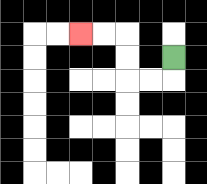{'start': '[7, 2]', 'end': '[3, 1]', 'path_directions': 'D,L,L,U,U,L,L', 'path_coordinates': '[[7, 2], [7, 3], [6, 3], [5, 3], [5, 2], [5, 1], [4, 1], [3, 1]]'}